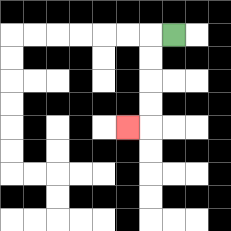{'start': '[7, 1]', 'end': '[5, 5]', 'path_directions': 'L,D,D,D,D,L', 'path_coordinates': '[[7, 1], [6, 1], [6, 2], [6, 3], [6, 4], [6, 5], [5, 5]]'}